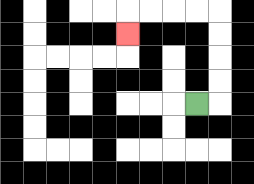{'start': '[8, 4]', 'end': '[5, 1]', 'path_directions': 'R,U,U,U,U,L,L,L,L,D', 'path_coordinates': '[[8, 4], [9, 4], [9, 3], [9, 2], [9, 1], [9, 0], [8, 0], [7, 0], [6, 0], [5, 0], [5, 1]]'}